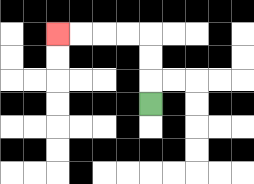{'start': '[6, 4]', 'end': '[2, 1]', 'path_directions': 'U,U,U,L,L,L,L', 'path_coordinates': '[[6, 4], [6, 3], [6, 2], [6, 1], [5, 1], [4, 1], [3, 1], [2, 1]]'}